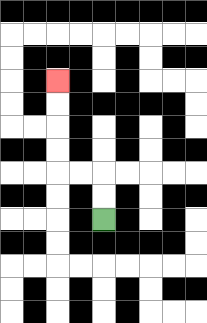{'start': '[4, 9]', 'end': '[2, 3]', 'path_directions': 'U,U,L,L,U,U,U,U', 'path_coordinates': '[[4, 9], [4, 8], [4, 7], [3, 7], [2, 7], [2, 6], [2, 5], [2, 4], [2, 3]]'}